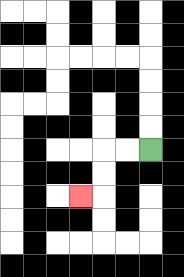{'start': '[6, 6]', 'end': '[3, 8]', 'path_directions': 'L,L,D,D,L', 'path_coordinates': '[[6, 6], [5, 6], [4, 6], [4, 7], [4, 8], [3, 8]]'}